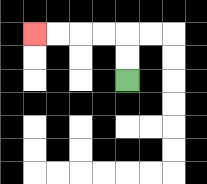{'start': '[5, 3]', 'end': '[1, 1]', 'path_directions': 'U,U,L,L,L,L', 'path_coordinates': '[[5, 3], [5, 2], [5, 1], [4, 1], [3, 1], [2, 1], [1, 1]]'}